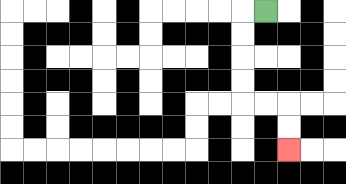{'start': '[11, 0]', 'end': '[12, 6]', 'path_directions': 'L,D,D,D,D,R,R,D,D', 'path_coordinates': '[[11, 0], [10, 0], [10, 1], [10, 2], [10, 3], [10, 4], [11, 4], [12, 4], [12, 5], [12, 6]]'}